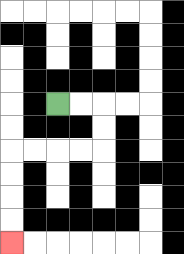{'start': '[2, 4]', 'end': '[0, 10]', 'path_directions': 'R,R,D,D,L,L,L,L,D,D,D,D', 'path_coordinates': '[[2, 4], [3, 4], [4, 4], [4, 5], [4, 6], [3, 6], [2, 6], [1, 6], [0, 6], [0, 7], [0, 8], [0, 9], [0, 10]]'}